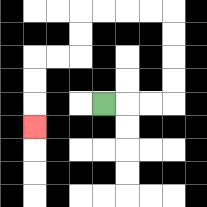{'start': '[4, 4]', 'end': '[1, 5]', 'path_directions': 'R,R,R,U,U,U,U,L,L,L,L,D,D,L,L,D,D,D', 'path_coordinates': '[[4, 4], [5, 4], [6, 4], [7, 4], [7, 3], [7, 2], [7, 1], [7, 0], [6, 0], [5, 0], [4, 0], [3, 0], [3, 1], [3, 2], [2, 2], [1, 2], [1, 3], [1, 4], [1, 5]]'}